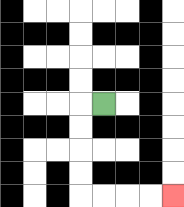{'start': '[4, 4]', 'end': '[7, 8]', 'path_directions': 'L,D,D,D,D,R,R,R,R', 'path_coordinates': '[[4, 4], [3, 4], [3, 5], [3, 6], [3, 7], [3, 8], [4, 8], [5, 8], [6, 8], [7, 8]]'}